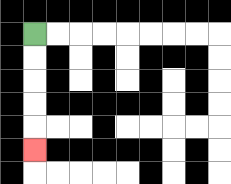{'start': '[1, 1]', 'end': '[1, 6]', 'path_directions': 'D,D,D,D,D', 'path_coordinates': '[[1, 1], [1, 2], [1, 3], [1, 4], [1, 5], [1, 6]]'}